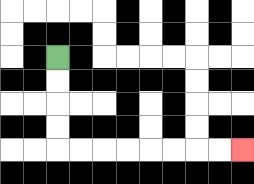{'start': '[2, 2]', 'end': '[10, 6]', 'path_directions': 'D,D,D,D,R,R,R,R,R,R,R,R', 'path_coordinates': '[[2, 2], [2, 3], [2, 4], [2, 5], [2, 6], [3, 6], [4, 6], [5, 6], [6, 6], [7, 6], [8, 6], [9, 6], [10, 6]]'}